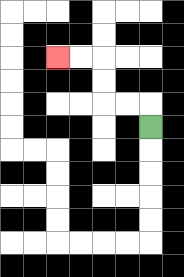{'start': '[6, 5]', 'end': '[2, 2]', 'path_directions': 'U,L,L,U,U,L,L', 'path_coordinates': '[[6, 5], [6, 4], [5, 4], [4, 4], [4, 3], [4, 2], [3, 2], [2, 2]]'}